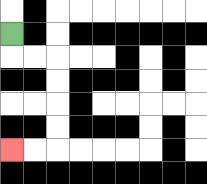{'start': '[0, 1]', 'end': '[0, 6]', 'path_directions': 'D,R,R,D,D,D,D,L,L', 'path_coordinates': '[[0, 1], [0, 2], [1, 2], [2, 2], [2, 3], [2, 4], [2, 5], [2, 6], [1, 6], [0, 6]]'}